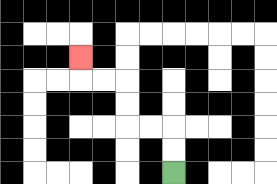{'start': '[7, 7]', 'end': '[3, 2]', 'path_directions': 'U,U,L,L,U,U,L,L,U', 'path_coordinates': '[[7, 7], [7, 6], [7, 5], [6, 5], [5, 5], [5, 4], [5, 3], [4, 3], [3, 3], [3, 2]]'}